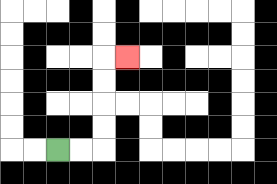{'start': '[2, 6]', 'end': '[5, 2]', 'path_directions': 'R,R,U,U,U,U,R', 'path_coordinates': '[[2, 6], [3, 6], [4, 6], [4, 5], [4, 4], [4, 3], [4, 2], [5, 2]]'}